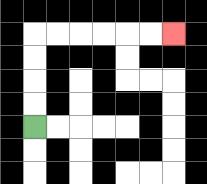{'start': '[1, 5]', 'end': '[7, 1]', 'path_directions': 'U,U,U,U,R,R,R,R,R,R', 'path_coordinates': '[[1, 5], [1, 4], [1, 3], [1, 2], [1, 1], [2, 1], [3, 1], [4, 1], [5, 1], [6, 1], [7, 1]]'}